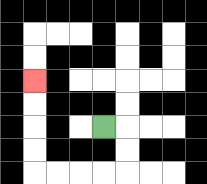{'start': '[4, 5]', 'end': '[1, 3]', 'path_directions': 'R,D,D,L,L,L,L,U,U,U,U', 'path_coordinates': '[[4, 5], [5, 5], [5, 6], [5, 7], [4, 7], [3, 7], [2, 7], [1, 7], [1, 6], [1, 5], [1, 4], [1, 3]]'}